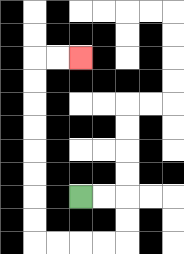{'start': '[3, 8]', 'end': '[3, 2]', 'path_directions': 'R,R,D,D,L,L,L,L,U,U,U,U,U,U,U,U,R,R', 'path_coordinates': '[[3, 8], [4, 8], [5, 8], [5, 9], [5, 10], [4, 10], [3, 10], [2, 10], [1, 10], [1, 9], [1, 8], [1, 7], [1, 6], [1, 5], [1, 4], [1, 3], [1, 2], [2, 2], [3, 2]]'}